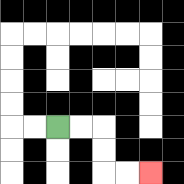{'start': '[2, 5]', 'end': '[6, 7]', 'path_directions': 'R,R,D,D,R,R', 'path_coordinates': '[[2, 5], [3, 5], [4, 5], [4, 6], [4, 7], [5, 7], [6, 7]]'}